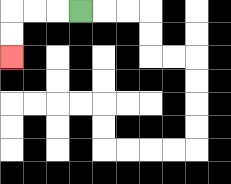{'start': '[3, 0]', 'end': '[0, 2]', 'path_directions': 'L,L,L,D,D', 'path_coordinates': '[[3, 0], [2, 0], [1, 0], [0, 0], [0, 1], [0, 2]]'}